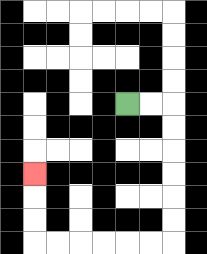{'start': '[5, 4]', 'end': '[1, 7]', 'path_directions': 'R,R,D,D,D,D,D,D,L,L,L,L,L,L,U,U,U', 'path_coordinates': '[[5, 4], [6, 4], [7, 4], [7, 5], [7, 6], [7, 7], [7, 8], [7, 9], [7, 10], [6, 10], [5, 10], [4, 10], [3, 10], [2, 10], [1, 10], [1, 9], [1, 8], [1, 7]]'}